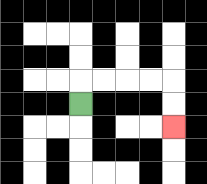{'start': '[3, 4]', 'end': '[7, 5]', 'path_directions': 'U,R,R,R,R,D,D', 'path_coordinates': '[[3, 4], [3, 3], [4, 3], [5, 3], [6, 3], [7, 3], [7, 4], [7, 5]]'}